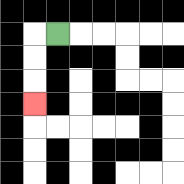{'start': '[2, 1]', 'end': '[1, 4]', 'path_directions': 'L,D,D,D', 'path_coordinates': '[[2, 1], [1, 1], [1, 2], [1, 3], [1, 4]]'}